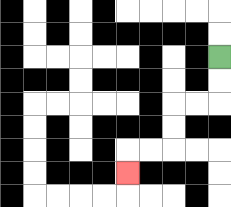{'start': '[9, 2]', 'end': '[5, 7]', 'path_directions': 'D,D,L,L,D,D,L,L,D', 'path_coordinates': '[[9, 2], [9, 3], [9, 4], [8, 4], [7, 4], [7, 5], [7, 6], [6, 6], [5, 6], [5, 7]]'}